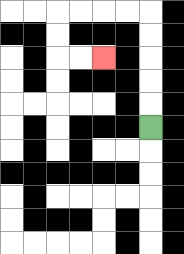{'start': '[6, 5]', 'end': '[4, 2]', 'path_directions': 'U,U,U,U,U,L,L,L,L,D,D,R,R', 'path_coordinates': '[[6, 5], [6, 4], [6, 3], [6, 2], [6, 1], [6, 0], [5, 0], [4, 0], [3, 0], [2, 0], [2, 1], [2, 2], [3, 2], [4, 2]]'}